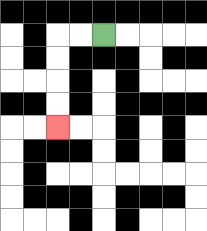{'start': '[4, 1]', 'end': '[2, 5]', 'path_directions': 'L,L,D,D,D,D', 'path_coordinates': '[[4, 1], [3, 1], [2, 1], [2, 2], [2, 3], [2, 4], [2, 5]]'}